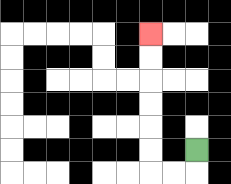{'start': '[8, 6]', 'end': '[6, 1]', 'path_directions': 'D,L,L,U,U,U,U,U,U', 'path_coordinates': '[[8, 6], [8, 7], [7, 7], [6, 7], [6, 6], [6, 5], [6, 4], [6, 3], [6, 2], [6, 1]]'}